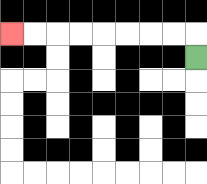{'start': '[8, 2]', 'end': '[0, 1]', 'path_directions': 'U,L,L,L,L,L,L,L,L', 'path_coordinates': '[[8, 2], [8, 1], [7, 1], [6, 1], [5, 1], [4, 1], [3, 1], [2, 1], [1, 1], [0, 1]]'}